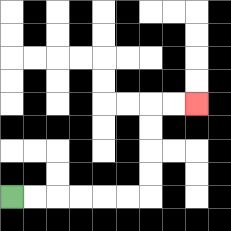{'start': '[0, 8]', 'end': '[8, 4]', 'path_directions': 'R,R,R,R,R,R,U,U,U,U,R,R', 'path_coordinates': '[[0, 8], [1, 8], [2, 8], [3, 8], [4, 8], [5, 8], [6, 8], [6, 7], [6, 6], [6, 5], [6, 4], [7, 4], [8, 4]]'}